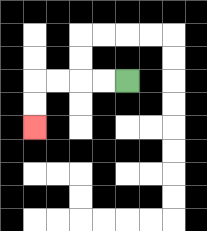{'start': '[5, 3]', 'end': '[1, 5]', 'path_directions': 'L,L,L,L,D,D', 'path_coordinates': '[[5, 3], [4, 3], [3, 3], [2, 3], [1, 3], [1, 4], [1, 5]]'}